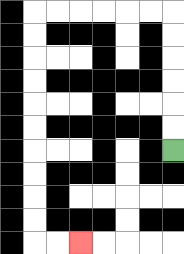{'start': '[7, 6]', 'end': '[3, 10]', 'path_directions': 'U,U,U,U,U,U,L,L,L,L,L,L,D,D,D,D,D,D,D,D,D,D,R,R', 'path_coordinates': '[[7, 6], [7, 5], [7, 4], [7, 3], [7, 2], [7, 1], [7, 0], [6, 0], [5, 0], [4, 0], [3, 0], [2, 0], [1, 0], [1, 1], [1, 2], [1, 3], [1, 4], [1, 5], [1, 6], [1, 7], [1, 8], [1, 9], [1, 10], [2, 10], [3, 10]]'}